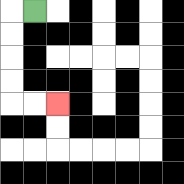{'start': '[1, 0]', 'end': '[2, 4]', 'path_directions': 'L,D,D,D,D,R,R', 'path_coordinates': '[[1, 0], [0, 0], [0, 1], [0, 2], [0, 3], [0, 4], [1, 4], [2, 4]]'}